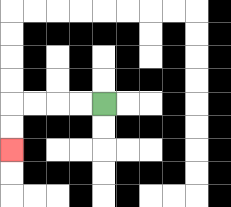{'start': '[4, 4]', 'end': '[0, 6]', 'path_directions': 'L,L,L,L,D,D', 'path_coordinates': '[[4, 4], [3, 4], [2, 4], [1, 4], [0, 4], [0, 5], [0, 6]]'}